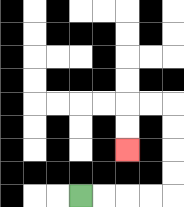{'start': '[3, 8]', 'end': '[5, 6]', 'path_directions': 'R,R,R,R,U,U,U,U,L,L,D,D', 'path_coordinates': '[[3, 8], [4, 8], [5, 8], [6, 8], [7, 8], [7, 7], [7, 6], [7, 5], [7, 4], [6, 4], [5, 4], [5, 5], [5, 6]]'}